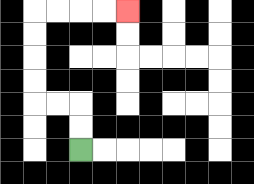{'start': '[3, 6]', 'end': '[5, 0]', 'path_directions': 'U,U,L,L,U,U,U,U,R,R,R,R', 'path_coordinates': '[[3, 6], [3, 5], [3, 4], [2, 4], [1, 4], [1, 3], [1, 2], [1, 1], [1, 0], [2, 0], [3, 0], [4, 0], [5, 0]]'}